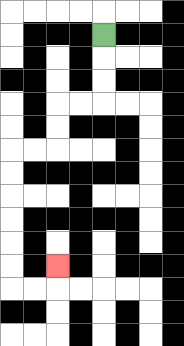{'start': '[4, 1]', 'end': '[2, 11]', 'path_directions': 'D,D,D,L,L,D,D,L,L,D,D,D,D,D,D,R,R,U', 'path_coordinates': '[[4, 1], [4, 2], [4, 3], [4, 4], [3, 4], [2, 4], [2, 5], [2, 6], [1, 6], [0, 6], [0, 7], [0, 8], [0, 9], [0, 10], [0, 11], [0, 12], [1, 12], [2, 12], [2, 11]]'}